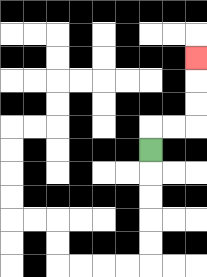{'start': '[6, 6]', 'end': '[8, 2]', 'path_directions': 'U,R,R,U,U,U', 'path_coordinates': '[[6, 6], [6, 5], [7, 5], [8, 5], [8, 4], [8, 3], [8, 2]]'}